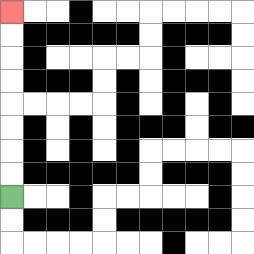{'start': '[0, 8]', 'end': '[0, 0]', 'path_directions': 'U,U,U,U,U,U,U,U', 'path_coordinates': '[[0, 8], [0, 7], [0, 6], [0, 5], [0, 4], [0, 3], [0, 2], [0, 1], [0, 0]]'}